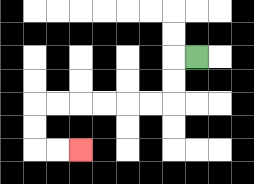{'start': '[8, 2]', 'end': '[3, 6]', 'path_directions': 'L,D,D,L,L,L,L,L,L,D,D,R,R', 'path_coordinates': '[[8, 2], [7, 2], [7, 3], [7, 4], [6, 4], [5, 4], [4, 4], [3, 4], [2, 4], [1, 4], [1, 5], [1, 6], [2, 6], [3, 6]]'}